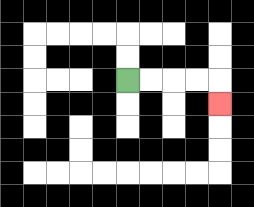{'start': '[5, 3]', 'end': '[9, 4]', 'path_directions': 'R,R,R,R,D', 'path_coordinates': '[[5, 3], [6, 3], [7, 3], [8, 3], [9, 3], [9, 4]]'}